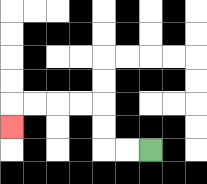{'start': '[6, 6]', 'end': '[0, 5]', 'path_directions': 'L,L,U,U,L,L,L,L,D', 'path_coordinates': '[[6, 6], [5, 6], [4, 6], [4, 5], [4, 4], [3, 4], [2, 4], [1, 4], [0, 4], [0, 5]]'}